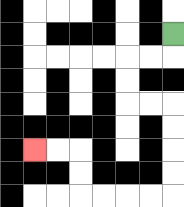{'start': '[7, 1]', 'end': '[1, 6]', 'path_directions': 'D,L,L,D,D,R,R,D,D,D,D,L,L,L,L,U,U,L,L', 'path_coordinates': '[[7, 1], [7, 2], [6, 2], [5, 2], [5, 3], [5, 4], [6, 4], [7, 4], [7, 5], [7, 6], [7, 7], [7, 8], [6, 8], [5, 8], [4, 8], [3, 8], [3, 7], [3, 6], [2, 6], [1, 6]]'}